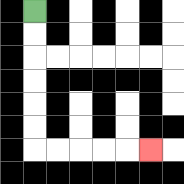{'start': '[1, 0]', 'end': '[6, 6]', 'path_directions': 'D,D,D,D,D,D,R,R,R,R,R', 'path_coordinates': '[[1, 0], [1, 1], [1, 2], [1, 3], [1, 4], [1, 5], [1, 6], [2, 6], [3, 6], [4, 6], [5, 6], [6, 6]]'}